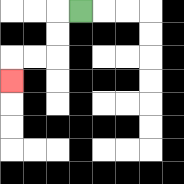{'start': '[3, 0]', 'end': '[0, 3]', 'path_directions': 'L,D,D,L,L,D', 'path_coordinates': '[[3, 0], [2, 0], [2, 1], [2, 2], [1, 2], [0, 2], [0, 3]]'}